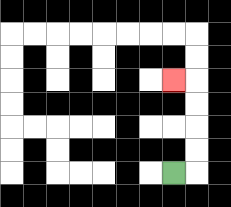{'start': '[7, 7]', 'end': '[7, 3]', 'path_directions': 'R,U,U,U,U,L', 'path_coordinates': '[[7, 7], [8, 7], [8, 6], [8, 5], [8, 4], [8, 3], [7, 3]]'}